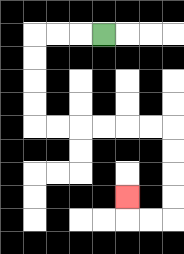{'start': '[4, 1]', 'end': '[5, 8]', 'path_directions': 'L,L,L,D,D,D,D,R,R,R,R,R,R,D,D,D,D,L,L,U', 'path_coordinates': '[[4, 1], [3, 1], [2, 1], [1, 1], [1, 2], [1, 3], [1, 4], [1, 5], [2, 5], [3, 5], [4, 5], [5, 5], [6, 5], [7, 5], [7, 6], [7, 7], [7, 8], [7, 9], [6, 9], [5, 9], [5, 8]]'}